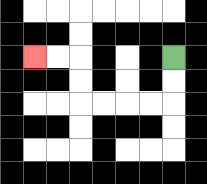{'start': '[7, 2]', 'end': '[1, 2]', 'path_directions': 'D,D,L,L,L,L,U,U,L,L', 'path_coordinates': '[[7, 2], [7, 3], [7, 4], [6, 4], [5, 4], [4, 4], [3, 4], [3, 3], [3, 2], [2, 2], [1, 2]]'}